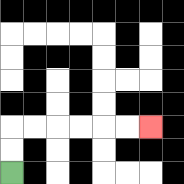{'start': '[0, 7]', 'end': '[6, 5]', 'path_directions': 'U,U,R,R,R,R,R,R', 'path_coordinates': '[[0, 7], [0, 6], [0, 5], [1, 5], [2, 5], [3, 5], [4, 5], [5, 5], [6, 5]]'}